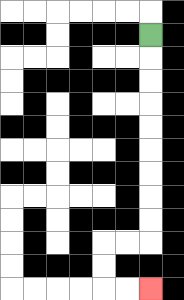{'start': '[6, 1]', 'end': '[6, 12]', 'path_directions': 'D,D,D,D,D,D,D,D,D,L,L,D,D,R,R', 'path_coordinates': '[[6, 1], [6, 2], [6, 3], [6, 4], [6, 5], [6, 6], [6, 7], [6, 8], [6, 9], [6, 10], [5, 10], [4, 10], [4, 11], [4, 12], [5, 12], [6, 12]]'}